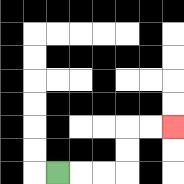{'start': '[2, 7]', 'end': '[7, 5]', 'path_directions': 'R,R,R,U,U,R,R', 'path_coordinates': '[[2, 7], [3, 7], [4, 7], [5, 7], [5, 6], [5, 5], [6, 5], [7, 5]]'}